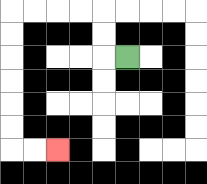{'start': '[5, 2]', 'end': '[2, 6]', 'path_directions': 'L,U,U,L,L,L,L,D,D,D,D,D,D,R,R', 'path_coordinates': '[[5, 2], [4, 2], [4, 1], [4, 0], [3, 0], [2, 0], [1, 0], [0, 0], [0, 1], [0, 2], [0, 3], [0, 4], [0, 5], [0, 6], [1, 6], [2, 6]]'}